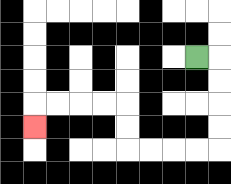{'start': '[8, 2]', 'end': '[1, 5]', 'path_directions': 'R,D,D,D,D,L,L,L,L,U,U,L,L,L,L,D', 'path_coordinates': '[[8, 2], [9, 2], [9, 3], [9, 4], [9, 5], [9, 6], [8, 6], [7, 6], [6, 6], [5, 6], [5, 5], [5, 4], [4, 4], [3, 4], [2, 4], [1, 4], [1, 5]]'}